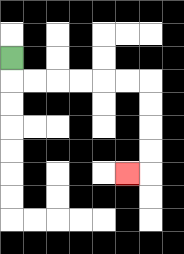{'start': '[0, 2]', 'end': '[5, 7]', 'path_directions': 'D,R,R,R,R,R,R,D,D,D,D,L', 'path_coordinates': '[[0, 2], [0, 3], [1, 3], [2, 3], [3, 3], [4, 3], [5, 3], [6, 3], [6, 4], [6, 5], [6, 6], [6, 7], [5, 7]]'}